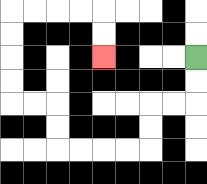{'start': '[8, 2]', 'end': '[4, 2]', 'path_directions': 'D,D,L,L,D,D,L,L,L,L,U,U,L,L,U,U,U,U,R,R,R,R,D,D', 'path_coordinates': '[[8, 2], [8, 3], [8, 4], [7, 4], [6, 4], [6, 5], [6, 6], [5, 6], [4, 6], [3, 6], [2, 6], [2, 5], [2, 4], [1, 4], [0, 4], [0, 3], [0, 2], [0, 1], [0, 0], [1, 0], [2, 0], [3, 0], [4, 0], [4, 1], [4, 2]]'}